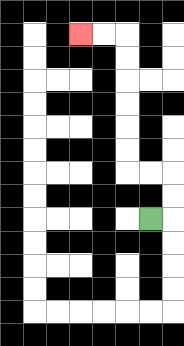{'start': '[6, 9]', 'end': '[3, 1]', 'path_directions': 'R,U,U,L,L,U,U,U,U,U,U,L,L', 'path_coordinates': '[[6, 9], [7, 9], [7, 8], [7, 7], [6, 7], [5, 7], [5, 6], [5, 5], [5, 4], [5, 3], [5, 2], [5, 1], [4, 1], [3, 1]]'}